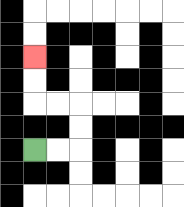{'start': '[1, 6]', 'end': '[1, 2]', 'path_directions': 'R,R,U,U,L,L,U,U', 'path_coordinates': '[[1, 6], [2, 6], [3, 6], [3, 5], [3, 4], [2, 4], [1, 4], [1, 3], [1, 2]]'}